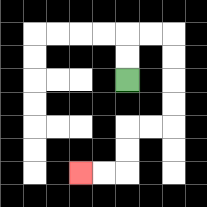{'start': '[5, 3]', 'end': '[3, 7]', 'path_directions': 'U,U,R,R,D,D,D,D,L,L,D,D,L,L', 'path_coordinates': '[[5, 3], [5, 2], [5, 1], [6, 1], [7, 1], [7, 2], [7, 3], [7, 4], [7, 5], [6, 5], [5, 5], [5, 6], [5, 7], [4, 7], [3, 7]]'}